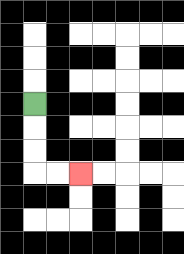{'start': '[1, 4]', 'end': '[3, 7]', 'path_directions': 'D,D,D,R,R', 'path_coordinates': '[[1, 4], [1, 5], [1, 6], [1, 7], [2, 7], [3, 7]]'}